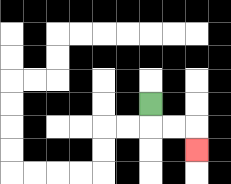{'start': '[6, 4]', 'end': '[8, 6]', 'path_directions': 'D,R,R,D', 'path_coordinates': '[[6, 4], [6, 5], [7, 5], [8, 5], [8, 6]]'}